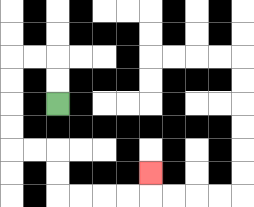{'start': '[2, 4]', 'end': '[6, 7]', 'path_directions': 'U,U,L,L,D,D,D,D,R,R,D,D,R,R,R,R,U', 'path_coordinates': '[[2, 4], [2, 3], [2, 2], [1, 2], [0, 2], [0, 3], [0, 4], [0, 5], [0, 6], [1, 6], [2, 6], [2, 7], [2, 8], [3, 8], [4, 8], [5, 8], [6, 8], [6, 7]]'}